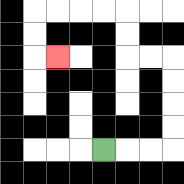{'start': '[4, 6]', 'end': '[2, 2]', 'path_directions': 'R,R,R,U,U,U,U,L,L,U,U,L,L,L,L,D,D,R', 'path_coordinates': '[[4, 6], [5, 6], [6, 6], [7, 6], [7, 5], [7, 4], [7, 3], [7, 2], [6, 2], [5, 2], [5, 1], [5, 0], [4, 0], [3, 0], [2, 0], [1, 0], [1, 1], [1, 2], [2, 2]]'}